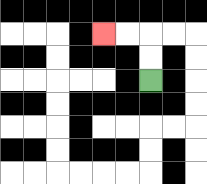{'start': '[6, 3]', 'end': '[4, 1]', 'path_directions': 'U,U,L,L', 'path_coordinates': '[[6, 3], [6, 2], [6, 1], [5, 1], [4, 1]]'}